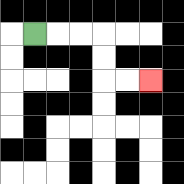{'start': '[1, 1]', 'end': '[6, 3]', 'path_directions': 'R,R,R,D,D,R,R', 'path_coordinates': '[[1, 1], [2, 1], [3, 1], [4, 1], [4, 2], [4, 3], [5, 3], [6, 3]]'}